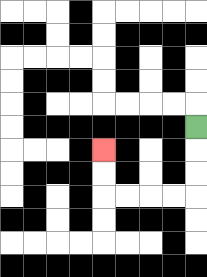{'start': '[8, 5]', 'end': '[4, 6]', 'path_directions': 'D,D,D,L,L,L,L,U,U', 'path_coordinates': '[[8, 5], [8, 6], [8, 7], [8, 8], [7, 8], [6, 8], [5, 8], [4, 8], [4, 7], [4, 6]]'}